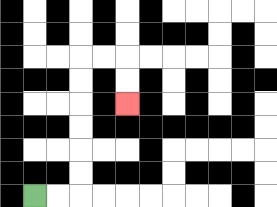{'start': '[1, 8]', 'end': '[5, 4]', 'path_directions': 'R,R,U,U,U,U,U,U,R,R,D,D', 'path_coordinates': '[[1, 8], [2, 8], [3, 8], [3, 7], [3, 6], [3, 5], [3, 4], [3, 3], [3, 2], [4, 2], [5, 2], [5, 3], [5, 4]]'}